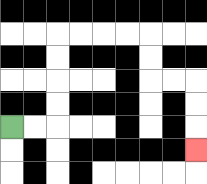{'start': '[0, 5]', 'end': '[8, 6]', 'path_directions': 'R,R,U,U,U,U,R,R,R,R,D,D,R,R,D,D,D', 'path_coordinates': '[[0, 5], [1, 5], [2, 5], [2, 4], [2, 3], [2, 2], [2, 1], [3, 1], [4, 1], [5, 1], [6, 1], [6, 2], [6, 3], [7, 3], [8, 3], [8, 4], [8, 5], [8, 6]]'}